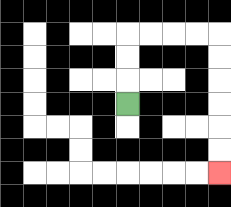{'start': '[5, 4]', 'end': '[9, 7]', 'path_directions': 'U,U,U,R,R,R,R,D,D,D,D,D,D', 'path_coordinates': '[[5, 4], [5, 3], [5, 2], [5, 1], [6, 1], [7, 1], [8, 1], [9, 1], [9, 2], [9, 3], [9, 4], [9, 5], [9, 6], [9, 7]]'}